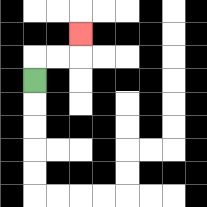{'start': '[1, 3]', 'end': '[3, 1]', 'path_directions': 'U,R,R,U', 'path_coordinates': '[[1, 3], [1, 2], [2, 2], [3, 2], [3, 1]]'}